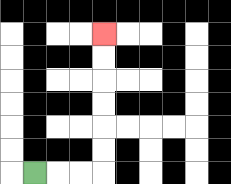{'start': '[1, 7]', 'end': '[4, 1]', 'path_directions': 'R,R,R,U,U,U,U,U,U', 'path_coordinates': '[[1, 7], [2, 7], [3, 7], [4, 7], [4, 6], [4, 5], [4, 4], [4, 3], [4, 2], [4, 1]]'}